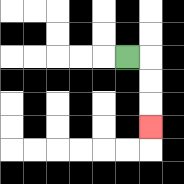{'start': '[5, 2]', 'end': '[6, 5]', 'path_directions': 'R,D,D,D', 'path_coordinates': '[[5, 2], [6, 2], [6, 3], [6, 4], [6, 5]]'}